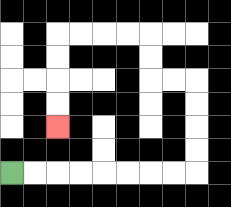{'start': '[0, 7]', 'end': '[2, 5]', 'path_directions': 'R,R,R,R,R,R,R,R,U,U,U,U,L,L,U,U,L,L,L,L,D,D,D,D', 'path_coordinates': '[[0, 7], [1, 7], [2, 7], [3, 7], [4, 7], [5, 7], [6, 7], [7, 7], [8, 7], [8, 6], [8, 5], [8, 4], [8, 3], [7, 3], [6, 3], [6, 2], [6, 1], [5, 1], [4, 1], [3, 1], [2, 1], [2, 2], [2, 3], [2, 4], [2, 5]]'}